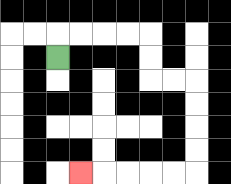{'start': '[2, 2]', 'end': '[3, 7]', 'path_directions': 'U,R,R,R,R,D,D,R,R,D,D,D,D,L,L,L,L,L', 'path_coordinates': '[[2, 2], [2, 1], [3, 1], [4, 1], [5, 1], [6, 1], [6, 2], [6, 3], [7, 3], [8, 3], [8, 4], [8, 5], [8, 6], [8, 7], [7, 7], [6, 7], [5, 7], [4, 7], [3, 7]]'}